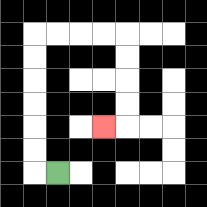{'start': '[2, 7]', 'end': '[4, 5]', 'path_directions': 'L,U,U,U,U,U,U,R,R,R,R,D,D,D,D,L', 'path_coordinates': '[[2, 7], [1, 7], [1, 6], [1, 5], [1, 4], [1, 3], [1, 2], [1, 1], [2, 1], [3, 1], [4, 1], [5, 1], [5, 2], [5, 3], [5, 4], [5, 5], [4, 5]]'}